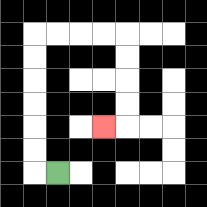{'start': '[2, 7]', 'end': '[4, 5]', 'path_directions': 'L,U,U,U,U,U,U,R,R,R,R,D,D,D,D,L', 'path_coordinates': '[[2, 7], [1, 7], [1, 6], [1, 5], [1, 4], [1, 3], [1, 2], [1, 1], [2, 1], [3, 1], [4, 1], [5, 1], [5, 2], [5, 3], [5, 4], [5, 5], [4, 5]]'}